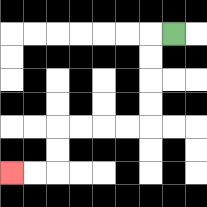{'start': '[7, 1]', 'end': '[0, 7]', 'path_directions': 'L,D,D,D,D,L,L,L,L,D,D,L,L', 'path_coordinates': '[[7, 1], [6, 1], [6, 2], [6, 3], [6, 4], [6, 5], [5, 5], [4, 5], [3, 5], [2, 5], [2, 6], [2, 7], [1, 7], [0, 7]]'}